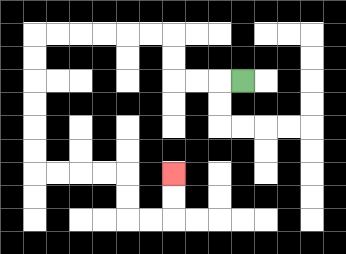{'start': '[10, 3]', 'end': '[7, 7]', 'path_directions': 'L,L,L,U,U,L,L,L,L,L,L,D,D,D,D,D,D,R,R,R,R,D,D,R,R,U,U', 'path_coordinates': '[[10, 3], [9, 3], [8, 3], [7, 3], [7, 2], [7, 1], [6, 1], [5, 1], [4, 1], [3, 1], [2, 1], [1, 1], [1, 2], [1, 3], [1, 4], [1, 5], [1, 6], [1, 7], [2, 7], [3, 7], [4, 7], [5, 7], [5, 8], [5, 9], [6, 9], [7, 9], [7, 8], [7, 7]]'}